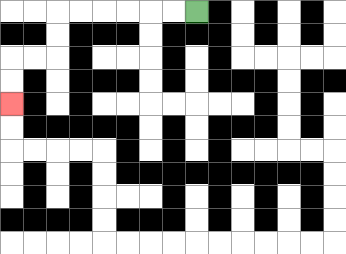{'start': '[8, 0]', 'end': '[0, 4]', 'path_directions': 'L,L,L,L,L,L,D,D,L,L,D,D', 'path_coordinates': '[[8, 0], [7, 0], [6, 0], [5, 0], [4, 0], [3, 0], [2, 0], [2, 1], [2, 2], [1, 2], [0, 2], [0, 3], [0, 4]]'}